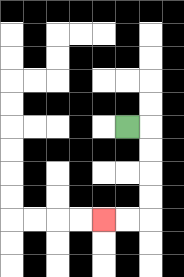{'start': '[5, 5]', 'end': '[4, 9]', 'path_directions': 'R,D,D,D,D,L,L', 'path_coordinates': '[[5, 5], [6, 5], [6, 6], [6, 7], [6, 8], [6, 9], [5, 9], [4, 9]]'}